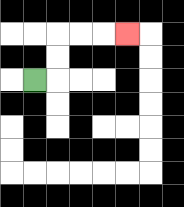{'start': '[1, 3]', 'end': '[5, 1]', 'path_directions': 'R,U,U,R,R,R', 'path_coordinates': '[[1, 3], [2, 3], [2, 2], [2, 1], [3, 1], [4, 1], [5, 1]]'}